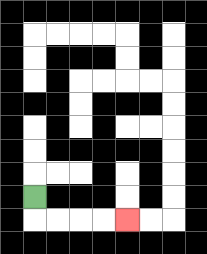{'start': '[1, 8]', 'end': '[5, 9]', 'path_directions': 'D,R,R,R,R', 'path_coordinates': '[[1, 8], [1, 9], [2, 9], [3, 9], [4, 9], [5, 9]]'}